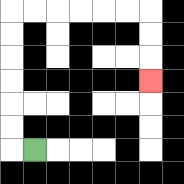{'start': '[1, 6]', 'end': '[6, 3]', 'path_directions': 'L,U,U,U,U,U,U,R,R,R,R,R,R,D,D,D', 'path_coordinates': '[[1, 6], [0, 6], [0, 5], [0, 4], [0, 3], [0, 2], [0, 1], [0, 0], [1, 0], [2, 0], [3, 0], [4, 0], [5, 0], [6, 0], [6, 1], [6, 2], [6, 3]]'}